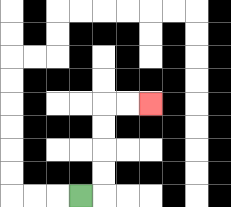{'start': '[3, 8]', 'end': '[6, 4]', 'path_directions': 'R,U,U,U,U,R,R', 'path_coordinates': '[[3, 8], [4, 8], [4, 7], [4, 6], [4, 5], [4, 4], [5, 4], [6, 4]]'}